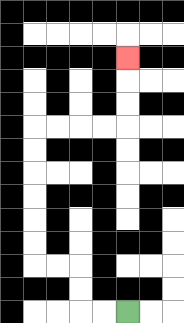{'start': '[5, 13]', 'end': '[5, 2]', 'path_directions': 'L,L,U,U,L,L,U,U,U,U,U,U,R,R,R,R,U,U,U', 'path_coordinates': '[[5, 13], [4, 13], [3, 13], [3, 12], [3, 11], [2, 11], [1, 11], [1, 10], [1, 9], [1, 8], [1, 7], [1, 6], [1, 5], [2, 5], [3, 5], [4, 5], [5, 5], [5, 4], [5, 3], [5, 2]]'}